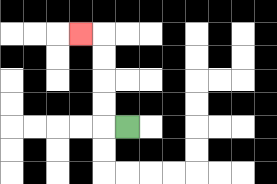{'start': '[5, 5]', 'end': '[3, 1]', 'path_directions': 'L,U,U,U,U,L', 'path_coordinates': '[[5, 5], [4, 5], [4, 4], [4, 3], [4, 2], [4, 1], [3, 1]]'}